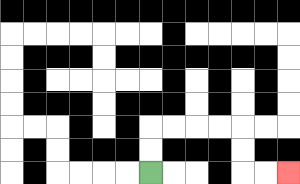{'start': '[6, 7]', 'end': '[12, 7]', 'path_directions': 'U,U,R,R,R,R,D,D,R,R', 'path_coordinates': '[[6, 7], [6, 6], [6, 5], [7, 5], [8, 5], [9, 5], [10, 5], [10, 6], [10, 7], [11, 7], [12, 7]]'}